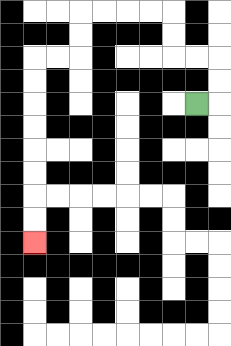{'start': '[8, 4]', 'end': '[1, 10]', 'path_directions': 'R,U,U,L,L,U,U,L,L,L,L,D,D,L,L,D,D,D,D,D,D,D,D', 'path_coordinates': '[[8, 4], [9, 4], [9, 3], [9, 2], [8, 2], [7, 2], [7, 1], [7, 0], [6, 0], [5, 0], [4, 0], [3, 0], [3, 1], [3, 2], [2, 2], [1, 2], [1, 3], [1, 4], [1, 5], [1, 6], [1, 7], [1, 8], [1, 9], [1, 10]]'}